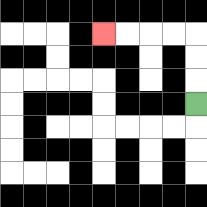{'start': '[8, 4]', 'end': '[4, 1]', 'path_directions': 'U,U,U,L,L,L,L', 'path_coordinates': '[[8, 4], [8, 3], [8, 2], [8, 1], [7, 1], [6, 1], [5, 1], [4, 1]]'}